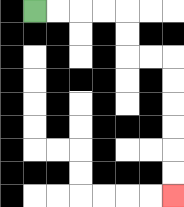{'start': '[1, 0]', 'end': '[7, 8]', 'path_directions': 'R,R,R,R,D,D,R,R,D,D,D,D,D,D', 'path_coordinates': '[[1, 0], [2, 0], [3, 0], [4, 0], [5, 0], [5, 1], [5, 2], [6, 2], [7, 2], [7, 3], [7, 4], [7, 5], [7, 6], [7, 7], [7, 8]]'}